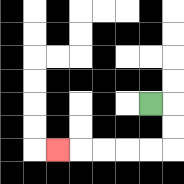{'start': '[6, 4]', 'end': '[2, 6]', 'path_directions': 'R,D,D,L,L,L,L,L', 'path_coordinates': '[[6, 4], [7, 4], [7, 5], [7, 6], [6, 6], [5, 6], [4, 6], [3, 6], [2, 6]]'}